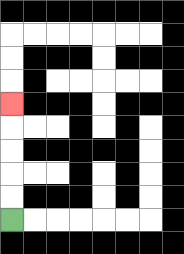{'start': '[0, 9]', 'end': '[0, 4]', 'path_directions': 'U,U,U,U,U', 'path_coordinates': '[[0, 9], [0, 8], [0, 7], [0, 6], [0, 5], [0, 4]]'}